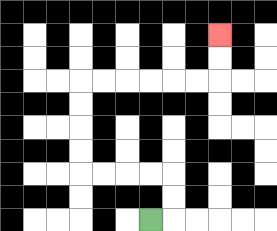{'start': '[6, 9]', 'end': '[9, 1]', 'path_directions': 'R,U,U,L,L,L,L,U,U,U,U,R,R,R,R,R,R,U,U', 'path_coordinates': '[[6, 9], [7, 9], [7, 8], [7, 7], [6, 7], [5, 7], [4, 7], [3, 7], [3, 6], [3, 5], [3, 4], [3, 3], [4, 3], [5, 3], [6, 3], [7, 3], [8, 3], [9, 3], [9, 2], [9, 1]]'}